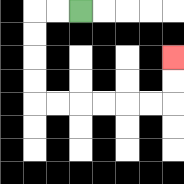{'start': '[3, 0]', 'end': '[7, 2]', 'path_directions': 'L,L,D,D,D,D,R,R,R,R,R,R,U,U', 'path_coordinates': '[[3, 0], [2, 0], [1, 0], [1, 1], [1, 2], [1, 3], [1, 4], [2, 4], [3, 4], [4, 4], [5, 4], [6, 4], [7, 4], [7, 3], [7, 2]]'}